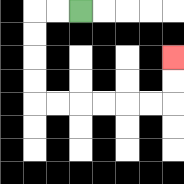{'start': '[3, 0]', 'end': '[7, 2]', 'path_directions': 'L,L,D,D,D,D,R,R,R,R,R,R,U,U', 'path_coordinates': '[[3, 0], [2, 0], [1, 0], [1, 1], [1, 2], [1, 3], [1, 4], [2, 4], [3, 4], [4, 4], [5, 4], [6, 4], [7, 4], [7, 3], [7, 2]]'}